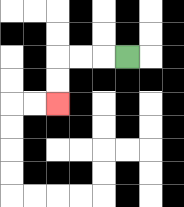{'start': '[5, 2]', 'end': '[2, 4]', 'path_directions': 'L,L,L,D,D', 'path_coordinates': '[[5, 2], [4, 2], [3, 2], [2, 2], [2, 3], [2, 4]]'}